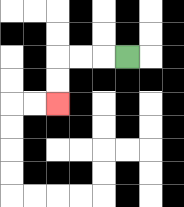{'start': '[5, 2]', 'end': '[2, 4]', 'path_directions': 'L,L,L,D,D', 'path_coordinates': '[[5, 2], [4, 2], [3, 2], [2, 2], [2, 3], [2, 4]]'}